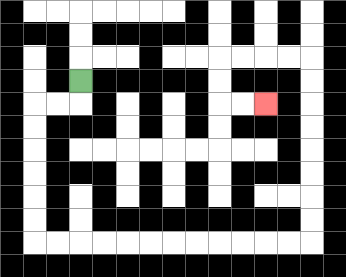{'start': '[3, 3]', 'end': '[11, 4]', 'path_directions': 'D,L,L,D,D,D,D,D,D,R,R,R,R,R,R,R,R,R,R,R,R,U,U,U,U,U,U,U,U,L,L,L,L,D,D,R,R', 'path_coordinates': '[[3, 3], [3, 4], [2, 4], [1, 4], [1, 5], [1, 6], [1, 7], [1, 8], [1, 9], [1, 10], [2, 10], [3, 10], [4, 10], [5, 10], [6, 10], [7, 10], [8, 10], [9, 10], [10, 10], [11, 10], [12, 10], [13, 10], [13, 9], [13, 8], [13, 7], [13, 6], [13, 5], [13, 4], [13, 3], [13, 2], [12, 2], [11, 2], [10, 2], [9, 2], [9, 3], [9, 4], [10, 4], [11, 4]]'}